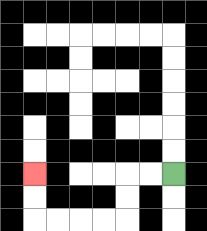{'start': '[7, 7]', 'end': '[1, 7]', 'path_directions': 'L,L,D,D,L,L,L,L,U,U', 'path_coordinates': '[[7, 7], [6, 7], [5, 7], [5, 8], [5, 9], [4, 9], [3, 9], [2, 9], [1, 9], [1, 8], [1, 7]]'}